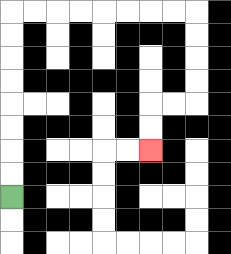{'start': '[0, 8]', 'end': '[6, 6]', 'path_directions': 'U,U,U,U,U,U,U,U,R,R,R,R,R,R,R,R,D,D,D,D,L,L,D,D', 'path_coordinates': '[[0, 8], [0, 7], [0, 6], [0, 5], [0, 4], [0, 3], [0, 2], [0, 1], [0, 0], [1, 0], [2, 0], [3, 0], [4, 0], [5, 0], [6, 0], [7, 0], [8, 0], [8, 1], [8, 2], [8, 3], [8, 4], [7, 4], [6, 4], [6, 5], [6, 6]]'}